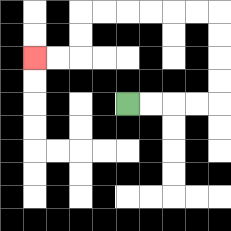{'start': '[5, 4]', 'end': '[1, 2]', 'path_directions': 'R,R,R,R,U,U,U,U,L,L,L,L,L,L,D,D,L,L', 'path_coordinates': '[[5, 4], [6, 4], [7, 4], [8, 4], [9, 4], [9, 3], [9, 2], [9, 1], [9, 0], [8, 0], [7, 0], [6, 0], [5, 0], [4, 0], [3, 0], [3, 1], [3, 2], [2, 2], [1, 2]]'}